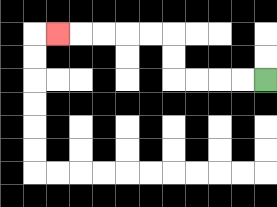{'start': '[11, 3]', 'end': '[2, 1]', 'path_directions': 'L,L,L,L,U,U,L,L,L,L,L', 'path_coordinates': '[[11, 3], [10, 3], [9, 3], [8, 3], [7, 3], [7, 2], [7, 1], [6, 1], [5, 1], [4, 1], [3, 1], [2, 1]]'}